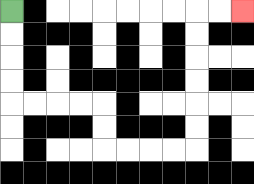{'start': '[0, 0]', 'end': '[10, 0]', 'path_directions': 'D,D,D,D,R,R,R,R,D,D,R,R,R,R,U,U,U,U,U,U,R,R', 'path_coordinates': '[[0, 0], [0, 1], [0, 2], [0, 3], [0, 4], [1, 4], [2, 4], [3, 4], [4, 4], [4, 5], [4, 6], [5, 6], [6, 6], [7, 6], [8, 6], [8, 5], [8, 4], [8, 3], [8, 2], [8, 1], [8, 0], [9, 0], [10, 0]]'}